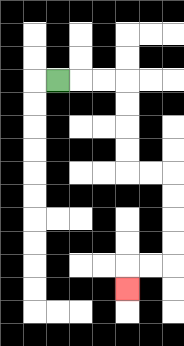{'start': '[2, 3]', 'end': '[5, 12]', 'path_directions': 'R,R,R,D,D,D,D,R,R,D,D,D,D,L,L,D', 'path_coordinates': '[[2, 3], [3, 3], [4, 3], [5, 3], [5, 4], [5, 5], [5, 6], [5, 7], [6, 7], [7, 7], [7, 8], [7, 9], [7, 10], [7, 11], [6, 11], [5, 11], [5, 12]]'}